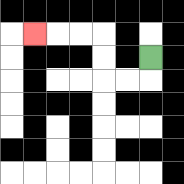{'start': '[6, 2]', 'end': '[1, 1]', 'path_directions': 'D,L,L,U,U,L,L,L', 'path_coordinates': '[[6, 2], [6, 3], [5, 3], [4, 3], [4, 2], [4, 1], [3, 1], [2, 1], [1, 1]]'}